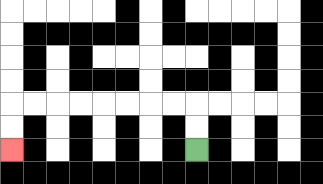{'start': '[8, 6]', 'end': '[0, 6]', 'path_directions': 'U,U,L,L,L,L,L,L,L,L,D,D', 'path_coordinates': '[[8, 6], [8, 5], [8, 4], [7, 4], [6, 4], [5, 4], [4, 4], [3, 4], [2, 4], [1, 4], [0, 4], [0, 5], [0, 6]]'}